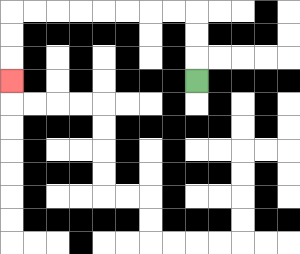{'start': '[8, 3]', 'end': '[0, 3]', 'path_directions': 'U,U,U,L,L,L,L,L,L,L,L,D,D,D', 'path_coordinates': '[[8, 3], [8, 2], [8, 1], [8, 0], [7, 0], [6, 0], [5, 0], [4, 0], [3, 0], [2, 0], [1, 0], [0, 0], [0, 1], [0, 2], [0, 3]]'}